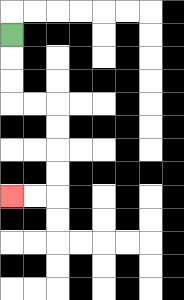{'start': '[0, 1]', 'end': '[0, 8]', 'path_directions': 'D,D,D,R,R,D,D,D,D,L,L', 'path_coordinates': '[[0, 1], [0, 2], [0, 3], [0, 4], [1, 4], [2, 4], [2, 5], [2, 6], [2, 7], [2, 8], [1, 8], [0, 8]]'}